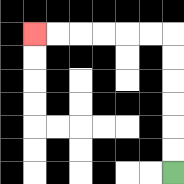{'start': '[7, 7]', 'end': '[1, 1]', 'path_directions': 'U,U,U,U,U,U,L,L,L,L,L,L', 'path_coordinates': '[[7, 7], [7, 6], [7, 5], [7, 4], [7, 3], [7, 2], [7, 1], [6, 1], [5, 1], [4, 1], [3, 1], [2, 1], [1, 1]]'}